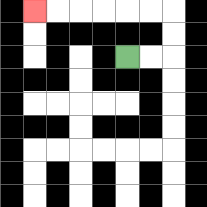{'start': '[5, 2]', 'end': '[1, 0]', 'path_directions': 'R,R,U,U,L,L,L,L,L,L', 'path_coordinates': '[[5, 2], [6, 2], [7, 2], [7, 1], [7, 0], [6, 0], [5, 0], [4, 0], [3, 0], [2, 0], [1, 0]]'}